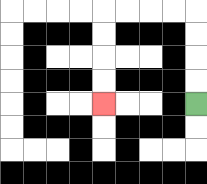{'start': '[8, 4]', 'end': '[4, 4]', 'path_directions': 'U,U,U,U,L,L,L,L,D,D,D,D', 'path_coordinates': '[[8, 4], [8, 3], [8, 2], [8, 1], [8, 0], [7, 0], [6, 0], [5, 0], [4, 0], [4, 1], [4, 2], [4, 3], [4, 4]]'}